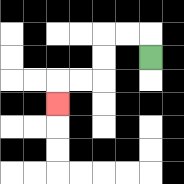{'start': '[6, 2]', 'end': '[2, 4]', 'path_directions': 'U,L,L,D,D,L,L,D', 'path_coordinates': '[[6, 2], [6, 1], [5, 1], [4, 1], [4, 2], [4, 3], [3, 3], [2, 3], [2, 4]]'}